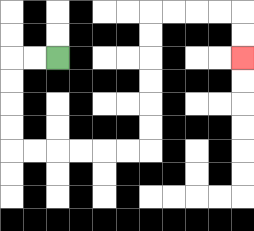{'start': '[2, 2]', 'end': '[10, 2]', 'path_directions': 'L,L,D,D,D,D,R,R,R,R,R,R,U,U,U,U,U,U,R,R,R,R,D,D', 'path_coordinates': '[[2, 2], [1, 2], [0, 2], [0, 3], [0, 4], [0, 5], [0, 6], [1, 6], [2, 6], [3, 6], [4, 6], [5, 6], [6, 6], [6, 5], [6, 4], [6, 3], [6, 2], [6, 1], [6, 0], [7, 0], [8, 0], [9, 0], [10, 0], [10, 1], [10, 2]]'}